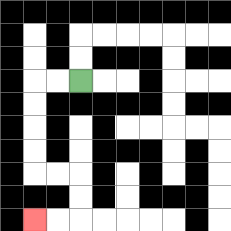{'start': '[3, 3]', 'end': '[1, 9]', 'path_directions': 'L,L,D,D,D,D,R,R,D,D,L,L', 'path_coordinates': '[[3, 3], [2, 3], [1, 3], [1, 4], [1, 5], [1, 6], [1, 7], [2, 7], [3, 7], [3, 8], [3, 9], [2, 9], [1, 9]]'}